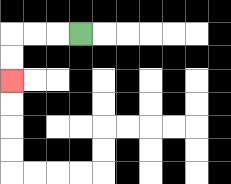{'start': '[3, 1]', 'end': '[0, 3]', 'path_directions': 'L,L,L,D,D', 'path_coordinates': '[[3, 1], [2, 1], [1, 1], [0, 1], [0, 2], [0, 3]]'}